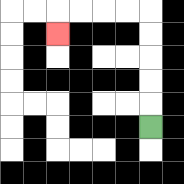{'start': '[6, 5]', 'end': '[2, 1]', 'path_directions': 'U,U,U,U,U,L,L,L,L,D', 'path_coordinates': '[[6, 5], [6, 4], [6, 3], [6, 2], [6, 1], [6, 0], [5, 0], [4, 0], [3, 0], [2, 0], [2, 1]]'}